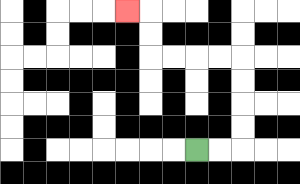{'start': '[8, 6]', 'end': '[5, 0]', 'path_directions': 'R,R,U,U,U,U,L,L,L,L,U,U,L', 'path_coordinates': '[[8, 6], [9, 6], [10, 6], [10, 5], [10, 4], [10, 3], [10, 2], [9, 2], [8, 2], [7, 2], [6, 2], [6, 1], [6, 0], [5, 0]]'}